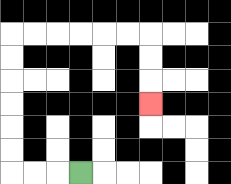{'start': '[3, 7]', 'end': '[6, 4]', 'path_directions': 'L,L,L,U,U,U,U,U,U,R,R,R,R,R,R,D,D,D', 'path_coordinates': '[[3, 7], [2, 7], [1, 7], [0, 7], [0, 6], [0, 5], [0, 4], [0, 3], [0, 2], [0, 1], [1, 1], [2, 1], [3, 1], [4, 1], [5, 1], [6, 1], [6, 2], [6, 3], [6, 4]]'}